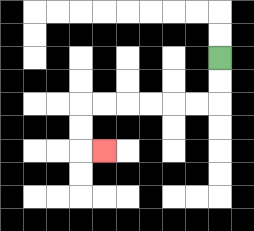{'start': '[9, 2]', 'end': '[4, 6]', 'path_directions': 'D,D,L,L,L,L,L,L,D,D,R', 'path_coordinates': '[[9, 2], [9, 3], [9, 4], [8, 4], [7, 4], [6, 4], [5, 4], [4, 4], [3, 4], [3, 5], [3, 6], [4, 6]]'}